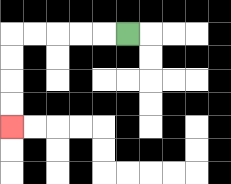{'start': '[5, 1]', 'end': '[0, 5]', 'path_directions': 'L,L,L,L,L,D,D,D,D', 'path_coordinates': '[[5, 1], [4, 1], [3, 1], [2, 1], [1, 1], [0, 1], [0, 2], [0, 3], [0, 4], [0, 5]]'}